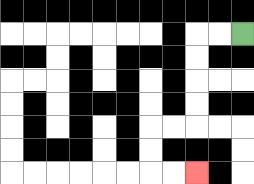{'start': '[10, 1]', 'end': '[8, 7]', 'path_directions': 'L,L,D,D,D,D,L,L,D,D,R,R', 'path_coordinates': '[[10, 1], [9, 1], [8, 1], [8, 2], [8, 3], [8, 4], [8, 5], [7, 5], [6, 5], [6, 6], [6, 7], [7, 7], [8, 7]]'}